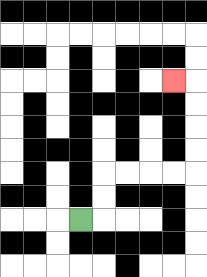{'start': '[3, 9]', 'end': '[7, 3]', 'path_directions': 'R,U,U,R,R,R,R,U,U,U,U,L', 'path_coordinates': '[[3, 9], [4, 9], [4, 8], [4, 7], [5, 7], [6, 7], [7, 7], [8, 7], [8, 6], [8, 5], [8, 4], [8, 3], [7, 3]]'}